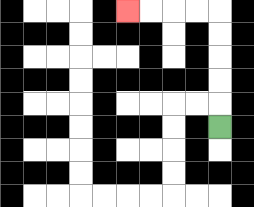{'start': '[9, 5]', 'end': '[5, 0]', 'path_directions': 'U,U,U,U,U,L,L,L,L', 'path_coordinates': '[[9, 5], [9, 4], [9, 3], [9, 2], [9, 1], [9, 0], [8, 0], [7, 0], [6, 0], [5, 0]]'}